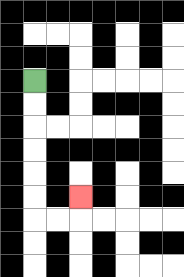{'start': '[1, 3]', 'end': '[3, 8]', 'path_directions': 'D,D,D,D,D,D,R,R,U', 'path_coordinates': '[[1, 3], [1, 4], [1, 5], [1, 6], [1, 7], [1, 8], [1, 9], [2, 9], [3, 9], [3, 8]]'}